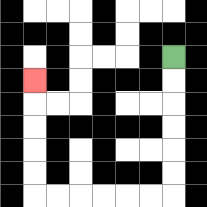{'start': '[7, 2]', 'end': '[1, 3]', 'path_directions': 'D,D,D,D,D,D,L,L,L,L,L,L,U,U,U,U,U', 'path_coordinates': '[[7, 2], [7, 3], [7, 4], [7, 5], [7, 6], [7, 7], [7, 8], [6, 8], [5, 8], [4, 8], [3, 8], [2, 8], [1, 8], [1, 7], [1, 6], [1, 5], [1, 4], [1, 3]]'}